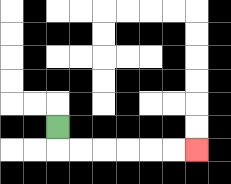{'start': '[2, 5]', 'end': '[8, 6]', 'path_directions': 'D,R,R,R,R,R,R', 'path_coordinates': '[[2, 5], [2, 6], [3, 6], [4, 6], [5, 6], [6, 6], [7, 6], [8, 6]]'}